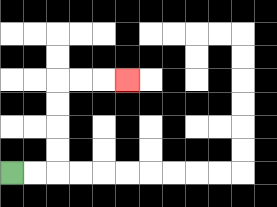{'start': '[0, 7]', 'end': '[5, 3]', 'path_directions': 'R,R,U,U,U,U,R,R,R', 'path_coordinates': '[[0, 7], [1, 7], [2, 7], [2, 6], [2, 5], [2, 4], [2, 3], [3, 3], [4, 3], [5, 3]]'}